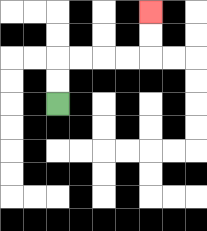{'start': '[2, 4]', 'end': '[6, 0]', 'path_directions': 'U,U,R,R,R,R,U,U', 'path_coordinates': '[[2, 4], [2, 3], [2, 2], [3, 2], [4, 2], [5, 2], [6, 2], [6, 1], [6, 0]]'}